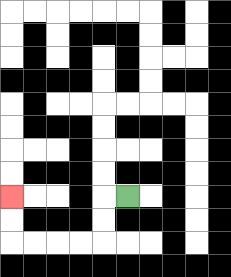{'start': '[5, 8]', 'end': '[0, 8]', 'path_directions': 'L,D,D,L,L,L,L,U,U', 'path_coordinates': '[[5, 8], [4, 8], [4, 9], [4, 10], [3, 10], [2, 10], [1, 10], [0, 10], [0, 9], [0, 8]]'}